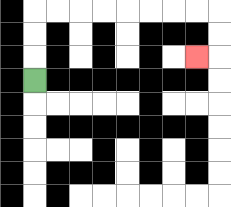{'start': '[1, 3]', 'end': '[8, 2]', 'path_directions': 'U,U,U,R,R,R,R,R,R,R,R,D,D,L', 'path_coordinates': '[[1, 3], [1, 2], [1, 1], [1, 0], [2, 0], [3, 0], [4, 0], [5, 0], [6, 0], [7, 0], [8, 0], [9, 0], [9, 1], [9, 2], [8, 2]]'}